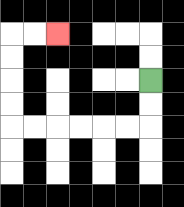{'start': '[6, 3]', 'end': '[2, 1]', 'path_directions': 'D,D,L,L,L,L,L,L,U,U,U,U,R,R', 'path_coordinates': '[[6, 3], [6, 4], [6, 5], [5, 5], [4, 5], [3, 5], [2, 5], [1, 5], [0, 5], [0, 4], [0, 3], [0, 2], [0, 1], [1, 1], [2, 1]]'}